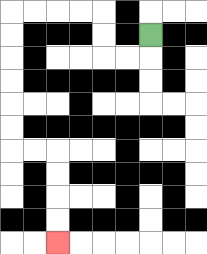{'start': '[6, 1]', 'end': '[2, 10]', 'path_directions': 'D,L,L,U,U,L,L,L,L,D,D,D,D,D,D,R,R,D,D,D,D', 'path_coordinates': '[[6, 1], [6, 2], [5, 2], [4, 2], [4, 1], [4, 0], [3, 0], [2, 0], [1, 0], [0, 0], [0, 1], [0, 2], [0, 3], [0, 4], [0, 5], [0, 6], [1, 6], [2, 6], [2, 7], [2, 8], [2, 9], [2, 10]]'}